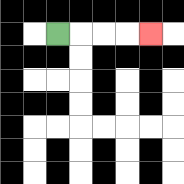{'start': '[2, 1]', 'end': '[6, 1]', 'path_directions': 'R,R,R,R', 'path_coordinates': '[[2, 1], [3, 1], [4, 1], [5, 1], [6, 1]]'}